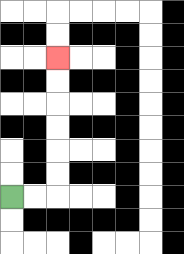{'start': '[0, 8]', 'end': '[2, 2]', 'path_directions': 'R,R,U,U,U,U,U,U', 'path_coordinates': '[[0, 8], [1, 8], [2, 8], [2, 7], [2, 6], [2, 5], [2, 4], [2, 3], [2, 2]]'}